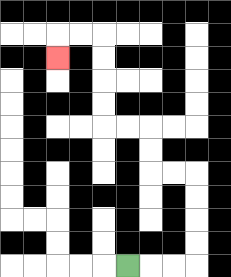{'start': '[5, 11]', 'end': '[2, 2]', 'path_directions': 'R,R,R,U,U,U,U,L,L,U,U,L,L,U,U,U,U,L,L,D', 'path_coordinates': '[[5, 11], [6, 11], [7, 11], [8, 11], [8, 10], [8, 9], [8, 8], [8, 7], [7, 7], [6, 7], [6, 6], [6, 5], [5, 5], [4, 5], [4, 4], [4, 3], [4, 2], [4, 1], [3, 1], [2, 1], [2, 2]]'}